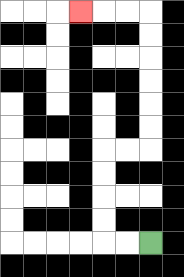{'start': '[6, 10]', 'end': '[3, 0]', 'path_directions': 'L,L,U,U,U,U,R,R,U,U,U,U,U,U,L,L,L', 'path_coordinates': '[[6, 10], [5, 10], [4, 10], [4, 9], [4, 8], [4, 7], [4, 6], [5, 6], [6, 6], [6, 5], [6, 4], [6, 3], [6, 2], [6, 1], [6, 0], [5, 0], [4, 0], [3, 0]]'}